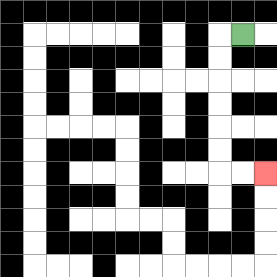{'start': '[10, 1]', 'end': '[11, 7]', 'path_directions': 'L,D,D,D,D,D,D,R,R', 'path_coordinates': '[[10, 1], [9, 1], [9, 2], [9, 3], [9, 4], [9, 5], [9, 6], [9, 7], [10, 7], [11, 7]]'}